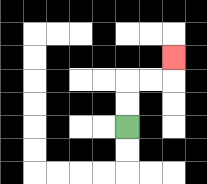{'start': '[5, 5]', 'end': '[7, 2]', 'path_directions': 'U,U,R,R,U', 'path_coordinates': '[[5, 5], [5, 4], [5, 3], [6, 3], [7, 3], [7, 2]]'}